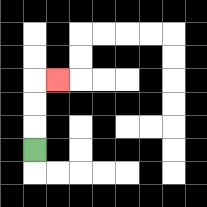{'start': '[1, 6]', 'end': '[2, 3]', 'path_directions': 'U,U,U,R', 'path_coordinates': '[[1, 6], [1, 5], [1, 4], [1, 3], [2, 3]]'}